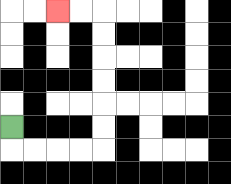{'start': '[0, 5]', 'end': '[2, 0]', 'path_directions': 'D,R,R,R,R,U,U,U,U,U,U,L,L', 'path_coordinates': '[[0, 5], [0, 6], [1, 6], [2, 6], [3, 6], [4, 6], [4, 5], [4, 4], [4, 3], [4, 2], [4, 1], [4, 0], [3, 0], [2, 0]]'}